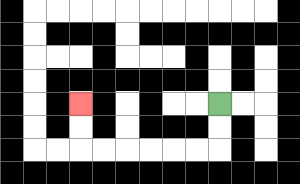{'start': '[9, 4]', 'end': '[3, 4]', 'path_directions': 'D,D,L,L,L,L,L,L,U,U', 'path_coordinates': '[[9, 4], [9, 5], [9, 6], [8, 6], [7, 6], [6, 6], [5, 6], [4, 6], [3, 6], [3, 5], [3, 4]]'}